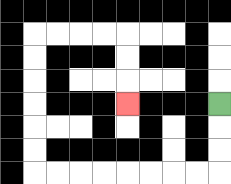{'start': '[9, 4]', 'end': '[5, 4]', 'path_directions': 'D,D,D,L,L,L,L,L,L,L,L,U,U,U,U,U,U,R,R,R,R,D,D,D', 'path_coordinates': '[[9, 4], [9, 5], [9, 6], [9, 7], [8, 7], [7, 7], [6, 7], [5, 7], [4, 7], [3, 7], [2, 7], [1, 7], [1, 6], [1, 5], [1, 4], [1, 3], [1, 2], [1, 1], [2, 1], [3, 1], [4, 1], [5, 1], [5, 2], [5, 3], [5, 4]]'}